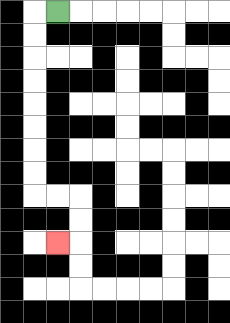{'start': '[2, 0]', 'end': '[2, 10]', 'path_directions': 'L,D,D,D,D,D,D,D,D,R,R,D,D,L', 'path_coordinates': '[[2, 0], [1, 0], [1, 1], [1, 2], [1, 3], [1, 4], [1, 5], [1, 6], [1, 7], [1, 8], [2, 8], [3, 8], [3, 9], [3, 10], [2, 10]]'}